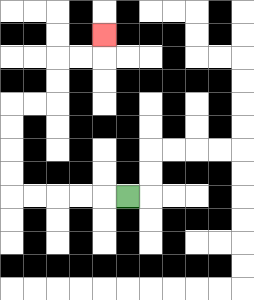{'start': '[5, 8]', 'end': '[4, 1]', 'path_directions': 'L,L,L,L,L,U,U,U,U,R,R,U,U,R,R,U', 'path_coordinates': '[[5, 8], [4, 8], [3, 8], [2, 8], [1, 8], [0, 8], [0, 7], [0, 6], [0, 5], [0, 4], [1, 4], [2, 4], [2, 3], [2, 2], [3, 2], [4, 2], [4, 1]]'}